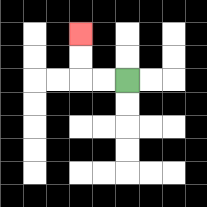{'start': '[5, 3]', 'end': '[3, 1]', 'path_directions': 'L,L,U,U', 'path_coordinates': '[[5, 3], [4, 3], [3, 3], [3, 2], [3, 1]]'}